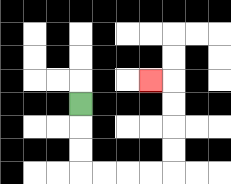{'start': '[3, 4]', 'end': '[6, 3]', 'path_directions': 'D,D,D,R,R,R,R,U,U,U,U,L', 'path_coordinates': '[[3, 4], [3, 5], [3, 6], [3, 7], [4, 7], [5, 7], [6, 7], [7, 7], [7, 6], [7, 5], [7, 4], [7, 3], [6, 3]]'}